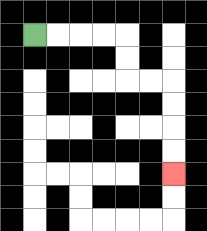{'start': '[1, 1]', 'end': '[7, 7]', 'path_directions': 'R,R,R,R,D,D,R,R,D,D,D,D', 'path_coordinates': '[[1, 1], [2, 1], [3, 1], [4, 1], [5, 1], [5, 2], [5, 3], [6, 3], [7, 3], [7, 4], [7, 5], [7, 6], [7, 7]]'}